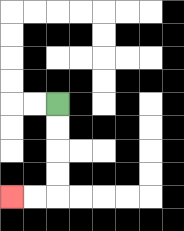{'start': '[2, 4]', 'end': '[0, 8]', 'path_directions': 'D,D,D,D,L,L', 'path_coordinates': '[[2, 4], [2, 5], [2, 6], [2, 7], [2, 8], [1, 8], [0, 8]]'}